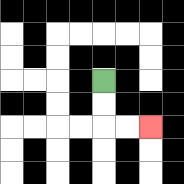{'start': '[4, 3]', 'end': '[6, 5]', 'path_directions': 'D,D,R,R', 'path_coordinates': '[[4, 3], [4, 4], [4, 5], [5, 5], [6, 5]]'}